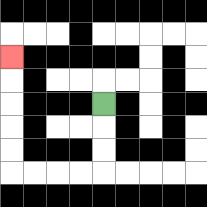{'start': '[4, 4]', 'end': '[0, 2]', 'path_directions': 'D,D,D,L,L,L,L,U,U,U,U,U', 'path_coordinates': '[[4, 4], [4, 5], [4, 6], [4, 7], [3, 7], [2, 7], [1, 7], [0, 7], [0, 6], [0, 5], [0, 4], [0, 3], [0, 2]]'}